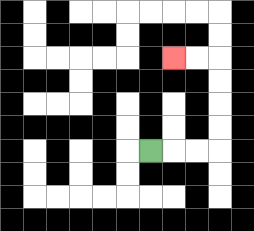{'start': '[6, 6]', 'end': '[7, 2]', 'path_directions': 'R,R,R,U,U,U,U,L,L', 'path_coordinates': '[[6, 6], [7, 6], [8, 6], [9, 6], [9, 5], [9, 4], [9, 3], [9, 2], [8, 2], [7, 2]]'}